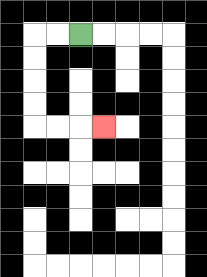{'start': '[3, 1]', 'end': '[4, 5]', 'path_directions': 'L,L,D,D,D,D,R,R,R', 'path_coordinates': '[[3, 1], [2, 1], [1, 1], [1, 2], [1, 3], [1, 4], [1, 5], [2, 5], [3, 5], [4, 5]]'}